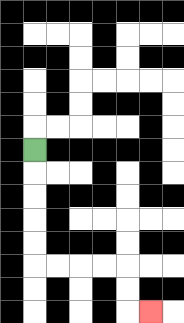{'start': '[1, 6]', 'end': '[6, 13]', 'path_directions': 'D,D,D,D,D,R,R,R,R,D,D,R', 'path_coordinates': '[[1, 6], [1, 7], [1, 8], [1, 9], [1, 10], [1, 11], [2, 11], [3, 11], [4, 11], [5, 11], [5, 12], [5, 13], [6, 13]]'}